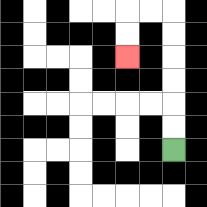{'start': '[7, 6]', 'end': '[5, 2]', 'path_directions': 'U,U,U,U,U,U,L,L,D,D', 'path_coordinates': '[[7, 6], [7, 5], [7, 4], [7, 3], [7, 2], [7, 1], [7, 0], [6, 0], [5, 0], [5, 1], [5, 2]]'}